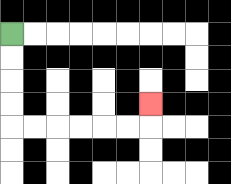{'start': '[0, 1]', 'end': '[6, 4]', 'path_directions': 'D,D,D,D,R,R,R,R,R,R,U', 'path_coordinates': '[[0, 1], [0, 2], [0, 3], [0, 4], [0, 5], [1, 5], [2, 5], [3, 5], [4, 5], [5, 5], [6, 5], [6, 4]]'}